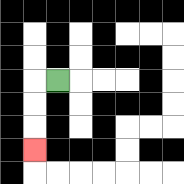{'start': '[2, 3]', 'end': '[1, 6]', 'path_directions': 'L,D,D,D', 'path_coordinates': '[[2, 3], [1, 3], [1, 4], [1, 5], [1, 6]]'}